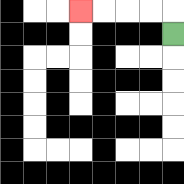{'start': '[7, 1]', 'end': '[3, 0]', 'path_directions': 'U,L,L,L,L', 'path_coordinates': '[[7, 1], [7, 0], [6, 0], [5, 0], [4, 0], [3, 0]]'}